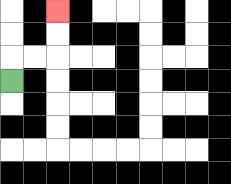{'start': '[0, 3]', 'end': '[2, 0]', 'path_directions': 'U,R,R,U,U', 'path_coordinates': '[[0, 3], [0, 2], [1, 2], [2, 2], [2, 1], [2, 0]]'}